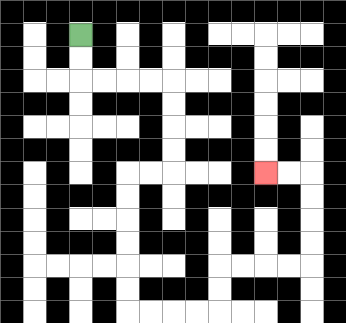{'start': '[3, 1]', 'end': '[11, 7]', 'path_directions': 'D,D,R,R,R,R,D,D,D,D,L,L,D,D,D,D,D,D,R,R,R,R,U,U,R,R,R,R,U,U,U,U,L,L', 'path_coordinates': '[[3, 1], [3, 2], [3, 3], [4, 3], [5, 3], [6, 3], [7, 3], [7, 4], [7, 5], [7, 6], [7, 7], [6, 7], [5, 7], [5, 8], [5, 9], [5, 10], [5, 11], [5, 12], [5, 13], [6, 13], [7, 13], [8, 13], [9, 13], [9, 12], [9, 11], [10, 11], [11, 11], [12, 11], [13, 11], [13, 10], [13, 9], [13, 8], [13, 7], [12, 7], [11, 7]]'}